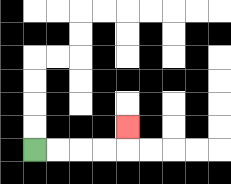{'start': '[1, 6]', 'end': '[5, 5]', 'path_directions': 'R,R,R,R,U', 'path_coordinates': '[[1, 6], [2, 6], [3, 6], [4, 6], [5, 6], [5, 5]]'}